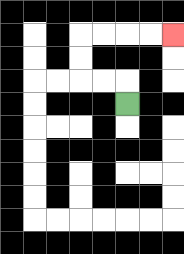{'start': '[5, 4]', 'end': '[7, 1]', 'path_directions': 'U,L,L,U,U,R,R,R,R', 'path_coordinates': '[[5, 4], [5, 3], [4, 3], [3, 3], [3, 2], [3, 1], [4, 1], [5, 1], [6, 1], [7, 1]]'}